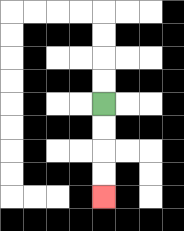{'start': '[4, 4]', 'end': '[4, 8]', 'path_directions': 'D,D,D,D', 'path_coordinates': '[[4, 4], [4, 5], [4, 6], [4, 7], [4, 8]]'}